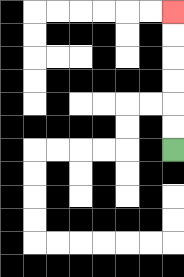{'start': '[7, 6]', 'end': '[7, 0]', 'path_directions': 'U,U,U,U,U,U', 'path_coordinates': '[[7, 6], [7, 5], [7, 4], [7, 3], [7, 2], [7, 1], [7, 0]]'}